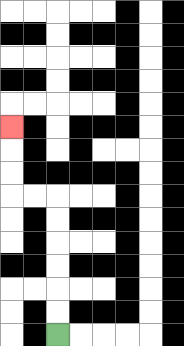{'start': '[2, 14]', 'end': '[0, 5]', 'path_directions': 'U,U,U,U,U,U,L,L,U,U,U', 'path_coordinates': '[[2, 14], [2, 13], [2, 12], [2, 11], [2, 10], [2, 9], [2, 8], [1, 8], [0, 8], [0, 7], [0, 6], [0, 5]]'}